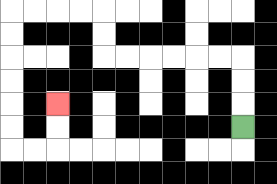{'start': '[10, 5]', 'end': '[2, 4]', 'path_directions': 'U,U,U,L,L,L,L,L,L,U,U,L,L,L,L,D,D,D,D,D,D,R,R,U,U', 'path_coordinates': '[[10, 5], [10, 4], [10, 3], [10, 2], [9, 2], [8, 2], [7, 2], [6, 2], [5, 2], [4, 2], [4, 1], [4, 0], [3, 0], [2, 0], [1, 0], [0, 0], [0, 1], [0, 2], [0, 3], [0, 4], [0, 5], [0, 6], [1, 6], [2, 6], [2, 5], [2, 4]]'}